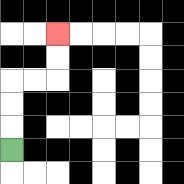{'start': '[0, 6]', 'end': '[2, 1]', 'path_directions': 'U,U,U,R,R,U,U', 'path_coordinates': '[[0, 6], [0, 5], [0, 4], [0, 3], [1, 3], [2, 3], [2, 2], [2, 1]]'}